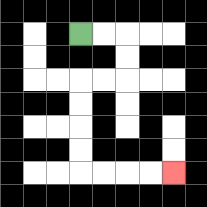{'start': '[3, 1]', 'end': '[7, 7]', 'path_directions': 'R,R,D,D,L,L,D,D,D,D,R,R,R,R', 'path_coordinates': '[[3, 1], [4, 1], [5, 1], [5, 2], [5, 3], [4, 3], [3, 3], [3, 4], [3, 5], [3, 6], [3, 7], [4, 7], [5, 7], [6, 7], [7, 7]]'}